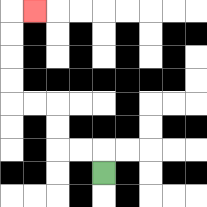{'start': '[4, 7]', 'end': '[1, 0]', 'path_directions': 'U,L,L,U,U,L,L,U,U,U,U,R', 'path_coordinates': '[[4, 7], [4, 6], [3, 6], [2, 6], [2, 5], [2, 4], [1, 4], [0, 4], [0, 3], [0, 2], [0, 1], [0, 0], [1, 0]]'}